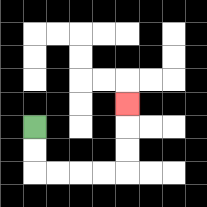{'start': '[1, 5]', 'end': '[5, 4]', 'path_directions': 'D,D,R,R,R,R,U,U,U', 'path_coordinates': '[[1, 5], [1, 6], [1, 7], [2, 7], [3, 7], [4, 7], [5, 7], [5, 6], [5, 5], [5, 4]]'}